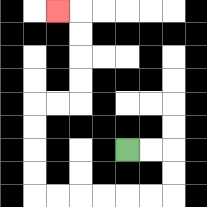{'start': '[5, 6]', 'end': '[2, 0]', 'path_directions': 'R,R,D,D,L,L,L,L,L,L,U,U,U,U,R,R,U,U,U,U,L', 'path_coordinates': '[[5, 6], [6, 6], [7, 6], [7, 7], [7, 8], [6, 8], [5, 8], [4, 8], [3, 8], [2, 8], [1, 8], [1, 7], [1, 6], [1, 5], [1, 4], [2, 4], [3, 4], [3, 3], [3, 2], [3, 1], [3, 0], [2, 0]]'}